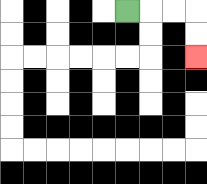{'start': '[5, 0]', 'end': '[8, 2]', 'path_directions': 'R,R,R,D,D', 'path_coordinates': '[[5, 0], [6, 0], [7, 0], [8, 0], [8, 1], [8, 2]]'}